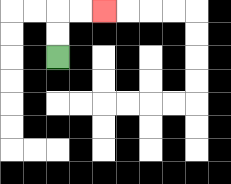{'start': '[2, 2]', 'end': '[4, 0]', 'path_directions': 'U,U,R,R', 'path_coordinates': '[[2, 2], [2, 1], [2, 0], [3, 0], [4, 0]]'}